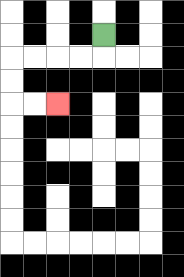{'start': '[4, 1]', 'end': '[2, 4]', 'path_directions': 'D,L,L,L,L,D,D,R,R', 'path_coordinates': '[[4, 1], [4, 2], [3, 2], [2, 2], [1, 2], [0, 2], [0, 3], [0, 4], [1, 4], [2, 4]]'}